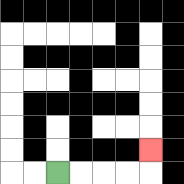{'start': '[2, 7]', 'end': '[6, 6]', 'path_directions': 'R,R,R,R,U', 'path_coordinates': '[[2, 7], [3, 7], [4, 7], [5, 7], [6, 7], [6, 6]]'}